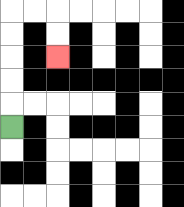{'start': '[0, 5]', 'end': '[2, 2]', 'path_directions': 'U,U,U,U,U,R,R,D,D', 'path_coordinates': '[[0, 5], [0, 4], [0, 3], [0, 2], [0, 1], [0, 0], [1, 0], [2, 0], [2, 1], [2, 2]]'}